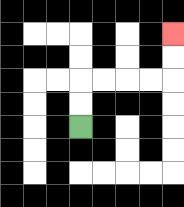{'start': '[3, 5]', 'end': '[7, 1]', 'path_directions': 'U,U,R,R,R,R,U,U', 'path_coordinates': '[[3, 5], [3, 4], [3, 3], [4, 3], [5, 3], [6, 3], [7, 3], [7, 2], [7, 1]]'}